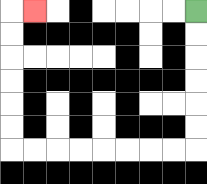{'start': '[8, 0]', 'end': '[1, 0]', 'path_directions': 'D,D,D,D,D,D,L,L,L,L,L,L,L,L,U,U,U,U,U,U,R', 'path_coordinates': '[[8, 0], [8, 1], [8, 2], [8, 3], [8, 4], [8, 5], [8, 6], [7, 6], [6, 6], [5, 6], [4, 6], [3, 6], [2, 6], [1, 6], [0, 6], [0, 5], [0, 4], [0, 3], [0, 2], [0, 1], [0, 0], [1, 0]]'}